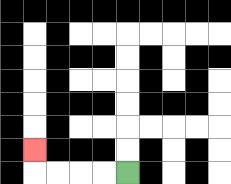{'start': '[5, 7]', 'end': '[1, 6]', 'path_directions': 'L,L,L,L,U', 'path_coordinates': '[[5, 7], [4, 7], [3, 7], [2, 7], [1, 7], [1, 6]]'}